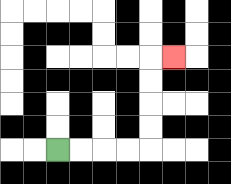{'start': '[2, 6]', 'end': '[7, 2]', 'path_directions': 'R,R,R,R,U,U,U,U,R', 'path_coordinates': '[[2, 6], [3, 6], [4, 6], [5, 6], [6, 6], [6, 5], [6, 4], [6, 3], [6, 2], [7, 2]]'}